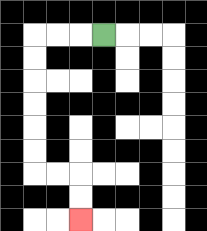{'start': '[4, 1]', 'end': '[3, 9]', 'path_directions': 'L,L,L,D,D,D,D,D,D,R,R,D,D', 'path_coordinates': '[[4, 1], [3, 1], [2, 1], [1, 1], [1, 2], [1, 3], [1, 4], [1, 5], [1, 6], [1, 7], [2, 7], [3, 7], [3, 8], [3, 9]]'}